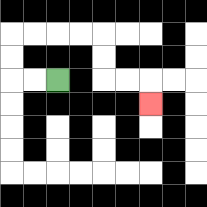{'start': '[2, 3]', 'end': '[6, 4]', 'path_directions': 'L,L,U,U,R,R,R,R,D,D,R,R,D', 'path_coordinates': '[[2, 3], [1, 3], [0, 3], [0, 2], [0, 1], [1, 1], [2, 1], [3, 1], [4, 1], [4, 2], [4, 3], [5, 3], [6, 3], [6, 4]]'}